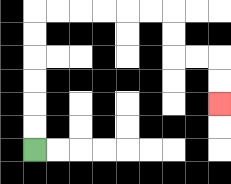{'start': '[1, 6]', 'end': '[9, 4]', 'path_directions': 'U,U,U,U,U,U,R,R,R,R,R,R,D,D,R,R,D,D', 'path_coordinates': '[[1, 6], [1, 5], [1, 4], [1, 3], [1, 2], [1, 1], [1, 0], [2, 0], [3, 0], [4, 0], [5, 0], [6, 0], [7, 0], [7, 1], [7, 2], [8, 2], [9, 2], [9, 3], [9, 4]]'}